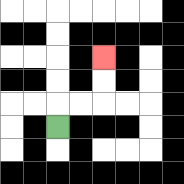{'start': '[2, 5]', 'end': '[4, 2]', 'path_directions': 'U,R,R,U,U', 'path_coordinates': '[[2, 5], [2, 4], [3, 4], [4, 4], [4, 3], [4, 2]]'}